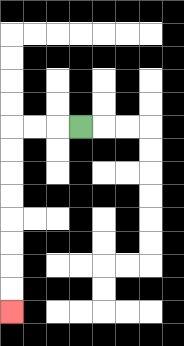{'start': '[3, 5]', 'end': '[0, 13]', 'path_directions': 'L,L,L,D,D,D,D,D,D,D,D', 'path_coordinates': '[[3, 5], [2, 5], [1, 5], [0, 5], [0, 6], [0, 7], [0, 8], [0, 9], [0, 10], [0, 11], [0, 12], [0, 13]]'}